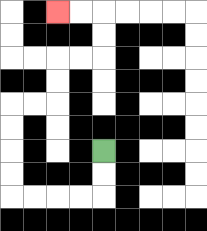{'start': '[4, 6]', 'end': '[2, 0]', 'path_directions': 'D,D,L,L,L,L,U,U,U,U,R,R,U,U,R,R,U,U,L,L', 'path_coordinates': '[[4, 6], [4, 7], [4, 8], [3, 8], [2, 8], [1, 8], [0, 8], [0, 7], [0, 6], [0, 5], [0, 4], [1, 4], [2, 4], [2, 3], [2, 2], [3, 2], [4, 2], [4, 1], [4, 0], [3, 0], [2, 0]]'}